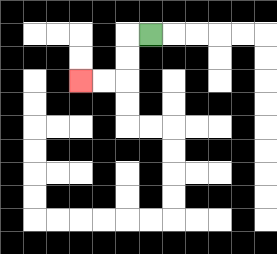{'start': '[6, 1]', 'end': '[3, 3]', 'path_directions': 'L,D,D,L,L', 'path_coordinates': '[[6, 1], [5, 1], [5, 2], [5, 3], [4, 3], [3, 3]]'}